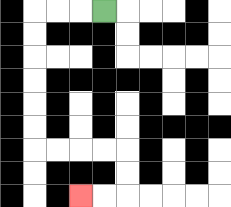{'start': '[4, 0]', 'end': '[3, 8]', 'path_directions': 'L,L,L,D,D,D,D,D,D,R,R,R,R,D,D,L,L', 'path_coordinates': '[[4, 0], [3, 0], [2, 0], [1, 0], [1, 1], [1, 2], [1, 3], [1, 4], [1, 5], [1, 6], [2, 6], [3, 6], [4, 6], [5, 6], [5, 7], [5, 8], [4, 8], [3, 8]]'}